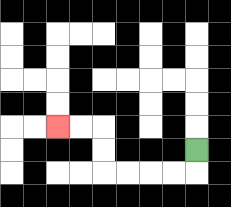{'start': '[8, 6]', 'end': '[2, 5]', 'path_directions': 'D,L,L,L,L,U,U,L,L', 'path_coordinates': '[[8, 6], [8, 7], [7, 7], [6, 7], [5, 7], [4, 7], [4, 6], [4, 5], [3, 5], [2, 5]]'}